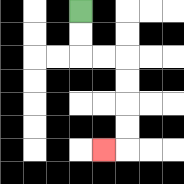{'start': '[3, 0]', 'end': '[4, 6]', 'path_directions': 'D,D,R,R,D,D,D,D,L', 'path_coordinates': '[[3, 0], [3, 1], [3, 2], [4, 2], [5, 2], [5, 3], [5, 4], [5, 5], [5, 6], [4, 6]]'}